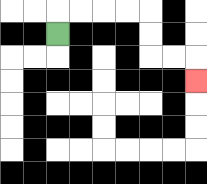{'start': '[2, 1]', 'end': '[8, 3]', 'path_directions': 'U,R,R,R,R,D,D,R,R,D', 'path_coordinates': '[[2, 1], [2, 0], [3, 0], [4, 0], [5, 0], [6, 0], [6, 1], [6, 2], [7, 2], [8, 2], [8, 3]]'}